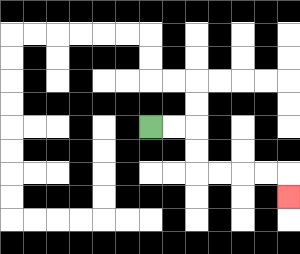{'start': '[6, 5]', 'end': '[12, 8]', 'path_directions': 'R,R,D,D,R,R,R,R,D', 'path_coordinates': '[[6, 5], [7, 5], [8, 5], [8, 6], [8, 7], [9, 7], [10, 7], [11, 7], [12, 7], [12, 8]]'}